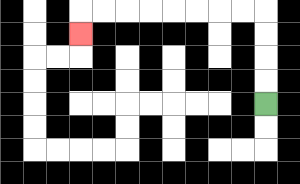{'start': '[11, 4]', 'end': '[3, 1]', 'path_directions': 'U,U,U,U,L,L,L,L,L,L,L,L,D', 'path_coordinates': '[[11, 4], [11, 3], [11, 2], [11, 1], [11, 0], [10, 0], [9, 0], [8, 0], [7, 0], [6, 0], [5, 0], [4, 0], [3, 0], [3, 1]]'}